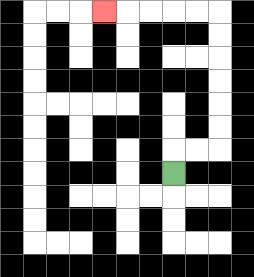{'start': '[7, 7]', 'end': '[4, 0]', 'path_directions': 'U,R,R,U,U,U,U,U,U,L,L,L,L,L', 'path_coordinates': '[[7, 7], [7, 6], [8, 6], [9, 6], [9, 5], [9, 4], [9, 3], [9, 2], [9, 1], [9, 0], [8, 0], [7, 0], [6, 0], [5, 0], [4, 0]]'}